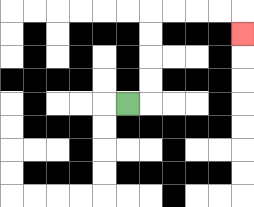{'start': '[5, 4]', 'end': '[10, 1]', 'path_directions': 'R,U,U,U,U,R,R,R,R,D', 'path_coordinates': '[[5, 4], [6, 4], [6, 3], [6, 2], [6, 1], [6, 0], [7, 0], [8, 0], [9, 0], [10, 0], [10, 1]]'}